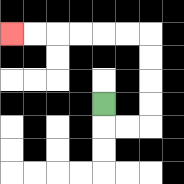{'start': '[4, 4]', 'end': '[0, 1]', 'path_directions': 'D,R,R,U,U,U,U,L,L,L,L,L,L', 'path_coordinates': '[[4, 4], [4, 5], [5, 5], [6, 5], [6, 4], [6, 3], [6, 2], [6, 1], [5, 1], [4, 1], [3, 1], [2, 1], [1, 1], [0, 1]]'}